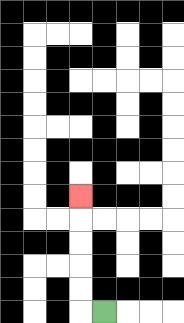{'start': '[4, 13]', 'end': '[3, 8]', 'path_directions': 'L,U,U,U,U,U', 'path_coordinates': '[[4, 13], [3, 13], [3, 12], [3, 11], [3, 10], [3, 9], [3, 8]]'}